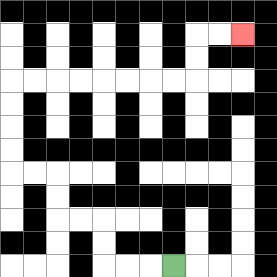{'start': '[7, 11]', 'end': '[10, 1]', 'path_directions': 'L,L,L,U,U,L,L,U,U,L,L,U,U,U,U,R,R,R,R,R,R,R,R,U,U,R,R', 'path_coordinates': '[[7, 11], [6, 11], [5, 11], [4, 11], [4, 10], [4, 9], [3, 9], [2, 9], [2, 8], [2, 7], [1, 7], [0, 7], [0, 6], [0, 5], [0, 4], [0, 3], [1, 3], [2, 3], [3, 3], [4, 3], [5, 3], [6, 3], [7, 3], [8, 3], [8, 2], [8, 1], [9, 1], [10, 1]]'}